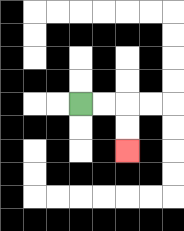{'start': '[3, 4]', 'end': '[5, 6]', 'path_directions': 'R,R,D,D', 'path_coordinates': '[[3, 4], [4, 4], [5, 4], [5, 5], [5, 6]]'}